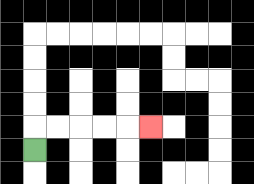{'start': '[1, 6]', 'end': '[6, 5]', 'path_directions': 'U,R,R,R,R,R', 'path_coordinates': '[[1, 6], [1, 5], [2, 5], [3, 5], [4, 5], [5, 5], [6, 5]]'}